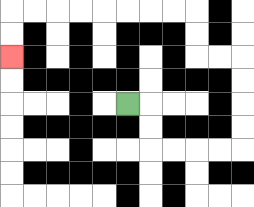{'start': '[5, 4]', 'end': '[0, 2]', 'path_directions': 'R,D,D,R,R,R,R,U,U,U,U,L,L,U,U,L,L,L,L,L,L,L,L,D,D', 'path_coordinates': '[[5, 4], [6, 4], [6, 5], [6, 6], [7, 6], [8, 6], [9, 6], [10, 6], [10, 5], [10, 4], [10, 3], [10, 2], [9, 2], [8, 2], [8, 1], [8, 0], [7, 0], [6, 0], [5, 0], [4, 0], [3, 0], [2, 0], [1, 0], [0, 0], [0, 1], [0, 2]]'}